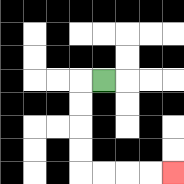{'start': '[4, 3]', 'end': '[7, 7]', 'path_directions': 'L,D,D,D,D,R,R,R,R', 'path_coordinates': '[[4, 3], [3, 3], [3, 4], [3, 5], [3, 6], [3, 7], [4, 7], [5, 7], [6, 7], [7, 7]]'}